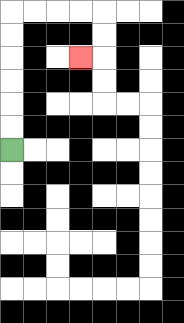{'start': '[0, 6]', 'end': '[3, 2]', 'path_directions': 'U,U,U,U,U,U,R,R,R,R,D,D,L', 'path_coordinates': '[[0, 6], [0, 5], [0, 4], [0, 3], [0, 2], [0, 1], [0, 0], [1, 0], [2, 0], [3, 0], [4, 0], [4, 1], [4, 2], [3, 2]]'}